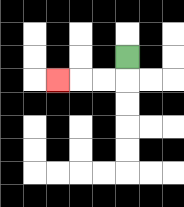{'start': '[5, 2]', 'end': '[2, 3]', 'path_directions': 'D,L,L,L', 'path_coordinates': '[[5, 2], [5, 3], [4, 3], [3, 3], [2, 3]]'}